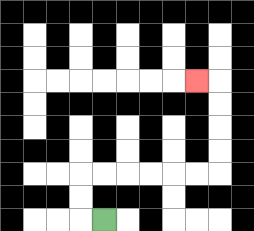{'start': '[4, 9]', 'end': '[8, 3]', 'path_directions': 'L,U,U,R,R,R,R,R,R,U,U,U,U,L', 'path_coordinates': '[[4, 9], [3, 9], [3, 8], [3, 7], [4, 7], [5, 7], [6, 7], [7, 7], [8, 7], [9, 7], [9, 6], [9, 5], [9, 4], [9, 3], [8, 3]]'}